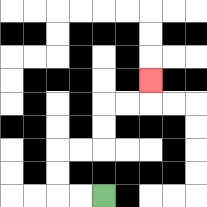{'start': '[4, 8]', 'end': '[6, 3]', 'path_directions': 'L,L,U,U,R,R,U,U,R,R,U', 'path_coordinates': '[[4, 8], [3, 8], [2, 8], [2, 7], [2, 6], [3, 6], [4, 6], [4, 5], [4, 4], [5, 4], [6, 4], [6, 3]]'}